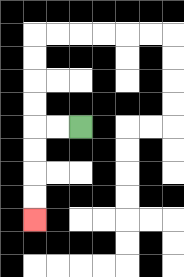{'start': '[3, 5]', 'end': '[1, 9]', 'path_directions': 'L,L,D,D,D,D', 'path_coordinates': '[[3, 5], [2, 5], [1, 5], [1, 6], [1, 7], [1, 8], [1, 9]]'}